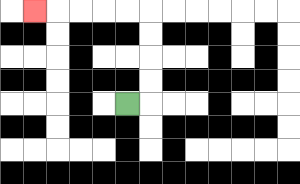{'start': '[5, 4]', 'end': '[1, 0]', 'path_directions': 'R,U,U,U,U,L,L,L,L,L', 'path_coordinates': '[[5, 4], [6, 4], [6, 3], [6, 2], [6, 1], [6, 0], [5, 0], [4, 0], [3, 0], [2, 0], [1, 0]]'}